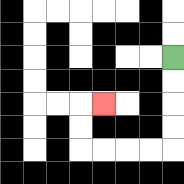{'start': '[7, 2]', 'end': '[4, 4]', 'path_directions': 'D,D,D,D,L,L,L,L,U,U,R', 'path_coordinates': '[[7, 2], [7, 3], [7, 4], [7, 5], [7, 6], [6, 6], [5, 6], [4, 6], [3, 6], [3, 5], [3, 4], [4, 4]]'}